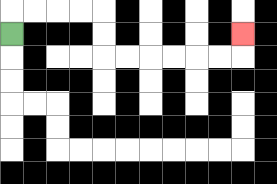{'start': '[0, 1]', 'end': '[10, 1]', 'path_directions': 'U,R,R,R,R,D,D,R,R,R,R,R,R,U', 'path_coordinates': '[[0, 1], [0, 0], [1, 0], [2, 0], [3, 0], [4, 0], [4, 1], [4, 2], [5, 2], [6, 2], [7, 2], [8, 2], [9, 2], [10, 2], [10, 1]]'}